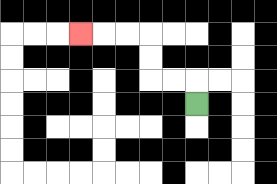{'start': '[8, 4]', 'end': '[3, 1]', 'path_directions': 'U,L,L,U,U,L,L,L', 'path_coordinates': '[[8, 4], [8, 3], [7, 3], [6, 3], [6, 2], [6, 1], [5, 1], [4, 1], [3, 1]]'}